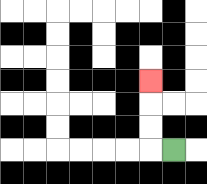{'start': '[7, 6]', 'end': '[6, 3]', 'path_directions': 'L,U,U,U', 'path_coordinates': '[[7, 6], [6, 6], [6, 5], [6, 4], [6, 3]]'}